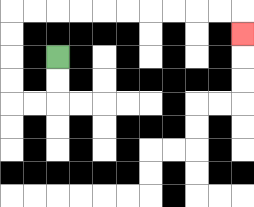{'start': '[2, 2]', 'end': '[10, 1]', 'path_directions': 'D,D,L,L,U,U,U,U,R,R,R,R,R,R,R,R,R,R,D', 'path_coordinates': '[[2, 2], [2, 3], [2, 4], [1, 4], [0, 4], [0, 3], [0, 2], [0, 1], [0, 0], [1, 0], [2, 0], [3, 0], [4, 0], [5, 0], [6, 0], [7, 0], [8, 0], [9, 0], [10, 0], [10, 1]]'}